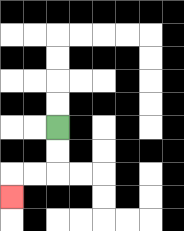{'start': '[2, 5]', 'end': '[0, 8]', 'path_directions': 'D,D,L,L,D', 'path_coordinates': '[[2, 5], [2, 6], [2, 7], [1, 7], [0, 7], [0, 8]]'}